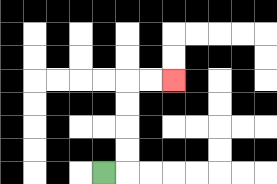{'start': '[4, 7]', 'end': '[7, 3]', 'path_directions': 'R,U,U,U,U,R,R', 'path_coordinates': '[[4, 7], [5, 7], [5, 6], [5, 5], [5, 4], [5, 3], [6, 3], [7, 3]]'}